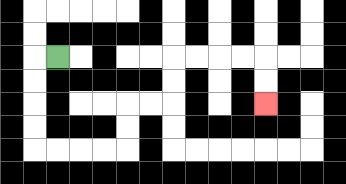{'start': '[2, 2]', 'end': '[11, 4]', 'path_directions': 'L,D,D,D,D,R,R,R,R,U,U,R,R,U,U,R,R,R,R,D,D', 'path_coordinates': '[[2, 2], [1, 2], [1, 3], [1, 4], [1, 5], [1, 6], [2, 6], [3, 6], [4, 6], [5, 6], [5, 5], [5, 4], [6, 4], [7, 4], [7, 3], [7, 2], [8, 2], [9, 2], [10, 2], [11, 2], [11, 3], [11, 4]]'}